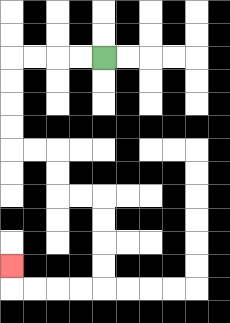{'start': '[4, 2]', 'end': '[0, 11]', 'path_directions': 'L,L,L,L,D,D,D,D,R,R,D,D,R,R,D,D,D,D,L,L,L,L,U', 'path_coordinates': '[[4, 2], [3, 2], [2, 2], [1, 2], [0, 2], [0, 3], [0, 4], [0, 5], [0, 6], [1, 6], [2, 6], [2, 7], [2, 8], [3, 8], [4, 8], [4, 9], [4, 10], [4, 11], [4, 12], [3, 12], [2, 12], [1, 12], [0, 12], [0, 11]]'}